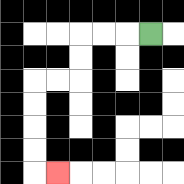{'start': '[6, 1]', 'end': '[2, 7]', 'path_directions': 'L,L,L,D,D,L,L,D,D,D,D,R', 'path_coordinates': '[[6, 1], [5, 1], [4, 1], [3, 1], [3, 2], [3, 3], [2, 3], [1, 3], [1, 4], [1, 5], [1, 6], [1, 7], [2, 7]]'}